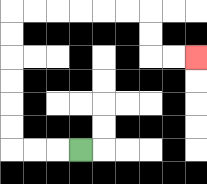{'start': '[3, 6]', 'end': '[8, 2]', 'path_directions': 'L,L,L,U,U,U,U,U,U,R,R,R,R,R,R,D,D,R,R', 'path_coordinates': '[[3, 6], [2, 6], [1, 6], [0, 6], [0, 5], [0, 4], [0, 3], [0, 2], [0, 1], [0, 0], [1, 0], [2, 0], [3, 0], [4, 0], [5, 0], [6, 0], [6, 1], [6, 2], [7, 2], [8, 2]]'}